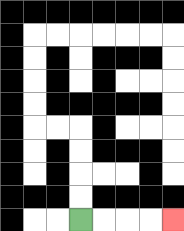{'start': '[3, 9]', 'end': '[7, 9]', 'path_directions': 'R,R,R,R', 'path_coordinates': '[[3, 9], [4, 9], [5, 9], [6, 9], [7, 9]]'}